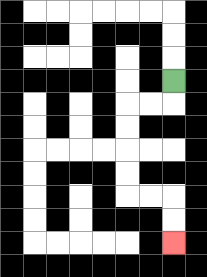{'start': '[7, 3]', 'end': '[7, 10]', 'path_directions': 'D,L,L,D,D,D,D,R,R,D,D', 'path_coordinates': '[[7, 3], [7, 4], [6, 4], [5, 4], [5, 5], [5, 6], [5, 7], [5, 8], [6, 8], [7, 8], [7, 9], [7, 10]]'}